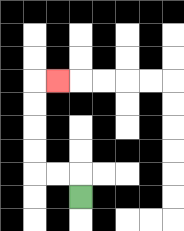{'start': '[3, 8]', 'end': '[2, 3]', 'path_directions': 'U,L,L,U,U,U,U,R', 'path_coordinates': '[[3, 8], [3, 7], [2, 7], [1, 7], [1, 6], [1, 5], [1, 4], [1, 3], [2, 3]]'}